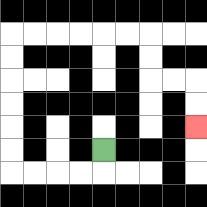{'start': '[4, 6]', 'end': '[8, 5]', 'path_directions': 'D,L,L,L,L,U,U,U,U,U,U,R,R,R,R,R,R,D,D,R,R,D,D', 'path_coordinates': '[[4, 6], [4, 7], [3, 7], [2, 7], [1, 7], [0, 7], [0, 6], [0, 5], [0, 4], [0, 3], [0, 2], [0, 1], [1, 1], [2, 1], [3, 1], [4, 1], [5, 1], [6, 1], [6, 2], [6, 3], [7, 3], [8, 3], [8, 4], [8, 5]]'}